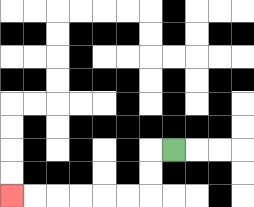{'start': '[7, 6]', 'end': '[0, 8]', 'path_directions': 'L,D,D,L,L,L,L,L,L', 'path_coordinates': '[[7, 6], [6, 6], [6, 7], [6, 8], [5, 8], [4, 8], [3, 8], [2, 8], [1, 8], [0, 8]]'}